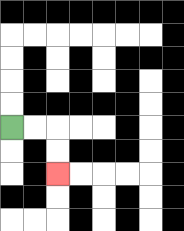{'start': '[0, 5]', 'end': '[2, 7]', 'path_directions': 'R,R,D,D', 'path_coordinates': '[[0, 5], [1, 5], [2, 5], [2, 6], [2, 7]]'}